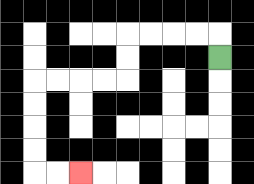{'start': '[9, 2]', 'end': '[3, 7]', 'path_directions': 'U,L,L,L,L,D,D,L,L,L,L,D,D,D,D,R,R', 'path_coordinates': '[[9, 2], [9, 1], [8, 1], [7, 1], [6, 1], [5, 1], [5, 2], [5, 3], [4, 3], [3, 3], [2, 3], [1, 3], [1, 4], [1, 5], [1, 6], [1, 7], [2, 7], [3, 7]]'}